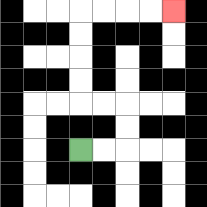{'start': '[3, 6]', 'end': '[7, 0]', 'path_directions': 'R,R,U,U,L,L,U,U,U,U,R,R,R,R', 'path_coordinates': '[[3, 6], [4, 6], [5, 6], [5, 5], [5, 4], [4, 4], [3, 4], [3, 3], [3, 2], [3, 1], [3, 0], [4, 0], [5, 0], [6, 0], [7, 0]]'}